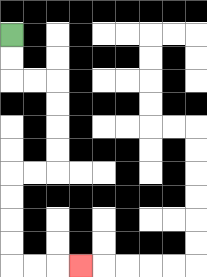{'start': '[0, 1]', 'end': '[3, 11]', 'path_directions': 'D,D,R,R,D,D,D,D,L,L,D,D,D,D,R,R,R', 'path_coordinates': '[[0, 1], [0, 2], [0, 3], [1, 3], [2, 3], [2, 4], [2, 5], [2, 6], [2, 7], [1, 7], [0, 7], [0, 8], [0, 9], [0, 10], [0, 11], [1, 11], [2, 11], [3, 11]]'}